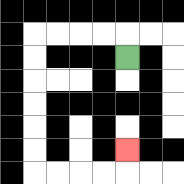{'start': '[5, 2]', 'end': '[5, 6]', 'path_directions': 'U,L,L,L,L,D,D,D,D,D,D,R,R,R,R,U', 'path_coordinates': '[[5, 2], [5, 1], [4, 1], [3, 1], [2, 1], [1, 1], [1, 2], [1, 3], [1, 4], [1, 5], [1, 6], [1, 7], [2, 7], [3, 7], [4, 7], [5, 7], [5, 6]]'}